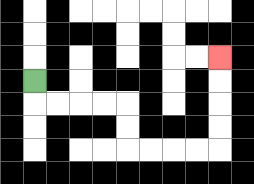{'start': '[1, 3]', 'end': '[9, 2]', 'path_directions': 'D,R,R,R,R,D,D,R,R,R,R,U,U,U,U', 'path_coordinates': '[[1, 3], [1, 4], [2, 4], [3, 4], [4, 4], [5, 4], [5, 5], [5, 6], [6, 6], [7, 6], [8, 6], [9, 6], [9, 5], [9, 4], [9, 3], [9, 2]]'}